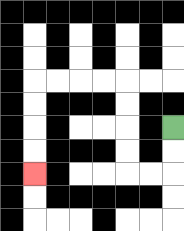{'start': '[7, 5]', 'end': '[1, 7]', 'path_directions': 'D,D,L,L,U,U,U,U,L,L,L,L,D,D,D,D', 'path_coordinates': '[[7, 5], [7, 6], [7, 7], [6, 7], [5, 7], [5, 6], [5, 5], [5, 4], [5, 3], [4, 3], [3, 3], [2, 3], [1, 3], [1, 4], [1, 5], [1, 6], [1, 7]]'}